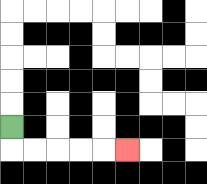{'start': '[0, 5]', 'end': '[5, 6]', 'path_directions': 'D,R,R,R,R,R', 'path_coordinates': '[[0, 5], [0, 6], [1, 6], [2, 6], [3, 6], [4, 6], [5, 6]]'}